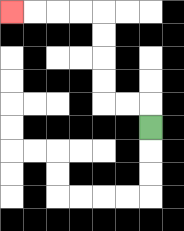{'start': '[6, 5]', 'end': '[0, 0]', 'path_directions': 'U,L,L,U,U,U,U,L,L,L,L', 'path_coordinates': '[[6, 5], [6, 4], [5, 4], [4, 4], [4, 3], [4, 2], [4, 1], [4, 0], [3, 0], [2, 0], [1, 0], [0, 0]]'}